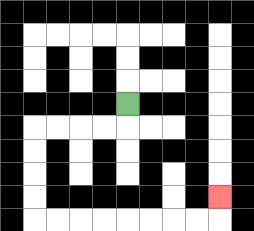{'start': '[5, 4]', 'end': '[9, 8]', 'path_directions': 'D,L,L,L,L,D,D,D,D,R,R,R,R,R,R,R,R,U', 'path_coordinates': '[[5, 4], [5, 5], [4, 5], [3, 5], [2, 5], [1, 5], [1, 6], [1, 7], [1, 8], [1, 9], [2, 9], [3, 9], [4, 9], [5, 9], [6, 9], [7, 9], [8, 9], [9, 9], [9, 8]]'}